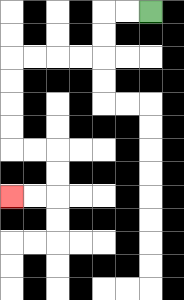{'start': '[6, 0]', 'end': '[0, 8]', 'path_directions': 'L,L,D,D,L,L,L,L,D,D,D,D,R,R,D,D,L,L', 'path_coordinates': '[[6, 0], [5, 0], [4, 0], [4, 1], [4, 2], [3, 2], [2, 2], [1, 2], [0, 2], [0, 3], [0, 4], [0, 5], [0, 6], [1, 6], [2, 6], [2, 7], [2, 8], [1, 8], [0, 8]]'}